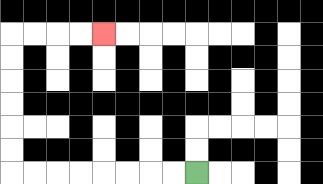{'start': '[8, 7]', 'end': '[4, 1]', 'path_directions': 'L,L,L,L,L,L,L,L,U,U,U,U,U,U,R,R,R,R', 'path_coordinates': '[[8, 7], [7, 7], [6, 7], [5, 7], [4, 7], [3, 7], [2, 7], [1, 7], [0, 7], [0, 6], [0, 5], [0, 4], [0, 3], [0, 2], [0, 1], [1, 1], [2, 1], [3, 1], [4, 1]]'}